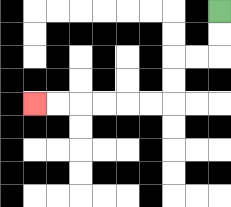{'start': '[9, 0]', 'end': '[1, 4]', 'path_directions': 'D,D,L,L,D,D,L,L,L,L,L,L', 'path_coordinates': '[[9, 0], [9, 1], [9, 2], [8, 2], [7, 2], [7, 3], [7, 4], [6, 4], [5, 4], [4, 4], [3, 4], [2, 4], [1, 4]]'}